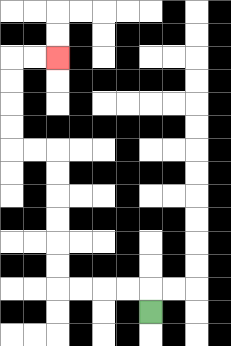{'start': '[6, 13]', 'end': '[2, 2]', 'path_directions': 'U,L,L,L,L,U,U,U,U,U,U,L,L,U,U,U,U,R,R', 'path_coordinates': '[[6, 13], [6, 12], [5, 12], [4, 12], [3, 12], [2, 12], [2, 11], [2, 10], [2, 9], [2, 8], [2, 7], [2, 6], [1, 6], [0, 6], [0, 5], [0, 4], [0, 3], [0, 2], [1, 2], [2, 2]]'}